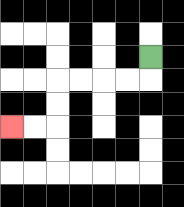{'start': '[6, 2]', 'end': '[0, 5]', 'path_directions': 'D,L,L,L,L,D,D,L,L', 'path_coordinates': '[[6, 2], [6, 3], [5, 3], [4, 3], [3, 3], [2, 3], [2, 4], [2, 5], [1, 5], [0, 5]]'}